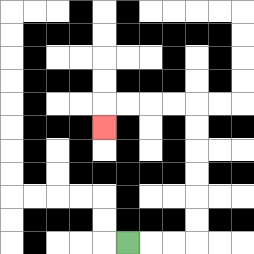{'start': '[5, 10]', 'end': '[4, 5]', 'path_directions': 'R,R,R,U,U,U,U,U,U,L,L,L,L,D', 'path_coordinates': '[[5, 10], [6, 10], [7, 10], [8, 10], [8, 9], [8, 8], [8, 7], [8, 6], [8, 5], [8, 4], [7, 4], [6, 4], [5, 4], [4, 4], [4, 5]]'}